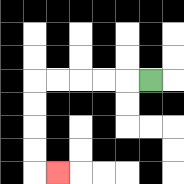{'start': '[6, 3]', 'end': '[2, 7]', 'path_directions': 'L,L,L,L,L,D,D,D,D,R', 'path_coordinates': '[[6, 3], [5, 3], [4, 3], [3, 3], [2, 3], [1, 3], [1, 4], [1, 5], [1, 6], [1, 7], [2, 7]]'}